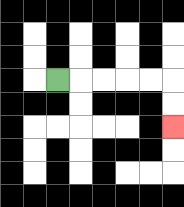{'start': '[2, 3]', 'end': '[7, 5]', 'path_directions': 'R,R,R,R,R,D,D', 'path_coordinates': '[[2, 3], [3, 3], [4, 3], [5, 3], [6, 3], [7, 3], [7, 4], [7, 5]]'}